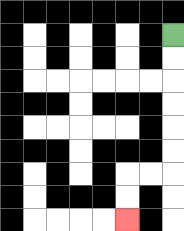{'start': '[7, 1]', 'end': '[5, 9]', 'path_directions': 'D,D,D,D,D,D,L,L,D,D', 'path_coordinates': '[[7, 1], [7, 2], [7, 3], [7, 4], [7, 5], [7, 6], [7, 7], [6, 7], [5, 7], [5, 8], [5, 9]]'}